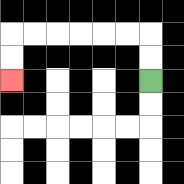{'start': '[6, 3]', 'end': '[0, 3]', 'path_directions': 'U,U,L,L,L,L,L,L,D,D', 'path_coordinates': '[[6, 3], [6, 2], [6, 1], [5, 1], [4, 1], [3, 1], [2, 1], [1, 1], [0, 1], [0, 2], [0, 3]]'}